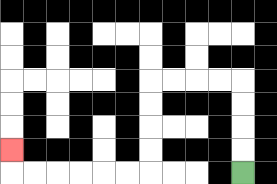{'start': '[10, 7]', 'end': '[0, 6]', 'path_directions': 'U,U,U,U,L,L,L,L,D,D,D,D,L,L,L,L,L,L,U', 'path_coordinates': '[[10, 7], [10, 6], [10, 5], [10, 4], [10, 3], [9, 3], [8, 3], [7, 3], [6, 3], [6, 4], [6, 5], [6, 6], [6, 7], [5, 7], [4, 7], [3, 7], [2, 7], [1, 7], [0, 7], [0, 6]]'}